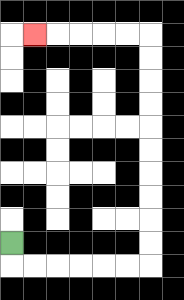{'start': '[0, 10]', 'end': '[1, 1]', 'path_directions': 'D,R,R,R,R,R,R,U,U,U,U,U,U,U,U,U,U,L,L,L,L,L', 'path_coordinates': '[[0, 10], [0, 11], [1, 11], [2, 11], [3, 11], [4, 11], [5, 11], [6, 11], [6, 10], [6, 9], [6, 8], [6, 7], [6, 6], [6, 5], [6, 4], [6, 3], [6, 2], [6, 1], [5, 1], [4, 1], [3, 1], [2, 1], [1, 1]]'}